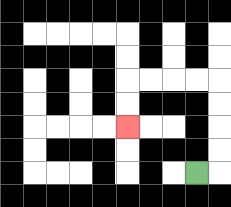{'start': '[8, 7]', 'end': '[5, 5]', 'path_directions': 'R,U,U,U,U,L,L,L,L,D,D', 'path_coordinates': '[[8, 7], [9, 7], [9, 6], [9, 5], [9, 4], [9, 3], [8, 3], [7, 3], [6, 3], [5, 3], [5, 4], [5, 5]]'}